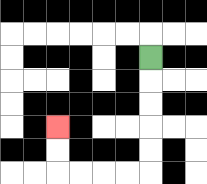{'start': '[6, 2]', 'end': '[2, 5]', 'path_directions': 'D,D,D,D,D,L,L,L,L,U,U', 'path_coordinates': '[[6, 2], [6, 3], [6, 4], [6, 5], [6, 6], [6, 7], [5, 7], [4, 7], [3, 7], [2, 7], [2, 6], [2, 5]]'}